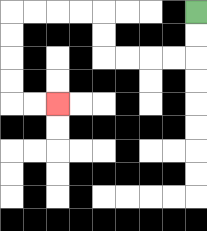{'start': '[8, 0]', 'end': '[2, 4]', 'path_directions': 'D,D,L,L,L,L,U,U,L,L,L,L,D,D,D,D,R,R', 'path_coordinates': '[[8, 0], [8, 1], [8, 2], [7, 2], [6, 2], [5, 2], [4, 2], [4, 1], [4, 0], [3, 0], [2, 0], [1, 0], [0, 0], [0, 1], [0, 2], [0, 3], [0, 4], [1, 4], [2, 4]]'}